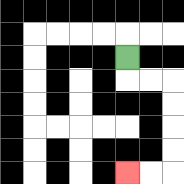{'start': '[5, 2]', 'end': '[5, 7]', 'path_directions': 'D,R,R,D,D,D,D,L,L', 'path_coordinates': '[[5, 2], [5, 3], [6, 3], [7, 3], [7, 4], [7, 5], [7, 6], [7, 7], [6, 7], [5, 7]]'}